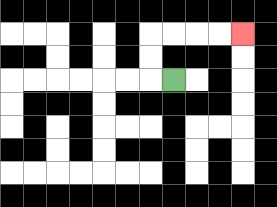{'start': '[7, 3]', 'end': '[10, 1]', 'path_directions': 'L,U,U,R,R,R,R', 'path_coordinates': '[[7, 3], [6, 3], [6, 2], [6, 1], [7, 1], [8, 1], [9, 1], [10, 1]]'}